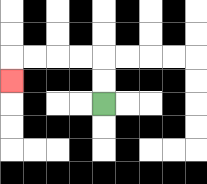{'start': '[4, 4]', 'end': '[0, 3]', 'path_directions': 'U,U,L,L,L,L,D', 'path_coordinates': '[[4, 4], [4, 3], [4, 2], [3, 2], [2, 2], [1, 2], [0, 2], [0, 3]]'}